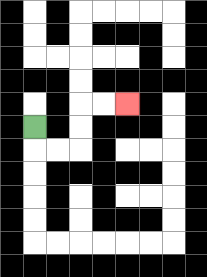{'start': '[1, 5]', 'end': '[5, 4]', 'path_directions': 'D,R,R,U,U,R,R', 'path_coordinates': '[[1, 5], [1, 6], [2, 6], [3, 6], [3, 5], [3, 4], [4, 4], [5, 4]]'}